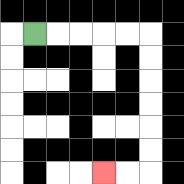{'start': '[1, 1]', 'end': '[4, 7]', 'path_directions': 'R,R,R,R,R,D,D,D,D,D,D,L,L', 'path_coordinates': '[[1, 1], [2, 1], [3, 1], [4, 1], [5, 1], [6, 1], [6, 2], [6, 3], [6, 4], [6, 5], [6, 6], [6, 7], [5, 7], [4, 7]]'}